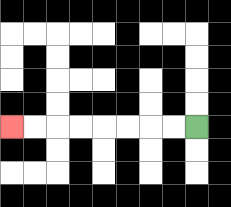{'start': '[8, 5]', 'end': '[0, 5]', 'path_directions': 'L,L,L,L,L,L,L,L', 'path_coordinates': '[[8, 5], [7, 5], [6, 5], [5, 5], [4, 5], [3, 5], [2, 5], [1, 5], [0, 5]]'}